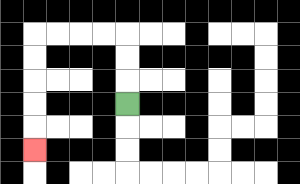{'start': '[5, 4]', 'end': '[1, 6]', 'path_directions': 'U,U,U,L,L,L,L,D,D,D,D,D', 'path_coordinates': '[[5, 4], [5, 3], [5, 2], [5, 1], [4, 1], [3, 1], [2, 1], [1, 1], [1, 2], [1, 3], [1, 4], [1, 5], [1, 6]]'}